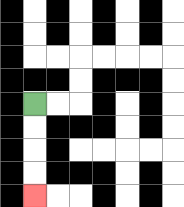{'start': '[1, 4]', 'end': '[1, 8]', 'path_directions': 'D,D,D,D', 'path_coordinates': '[[1, 4], [1, 5], [1, 6], [1, 7], [1, 8]]'}